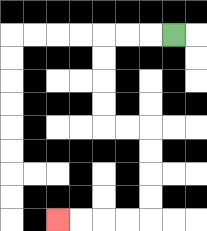{'start': '[7, 1]', 'end': '[2, 9]', 'path_directions': 'L,L,L,D,D,D,D,R,R,D,D,D,D,L,L,L,L', 'path_coordinates': '[[7, 1], [6, 1], [5, 1], [4, 1], [4, 2], [4, 3], [4, 4], [4, 5], [5, 5], [6, 5], [6, 6], [6, 7], [6, 8], [6, 9], [5, 9], [4, 9], [3, 9], [2, 9]]'}